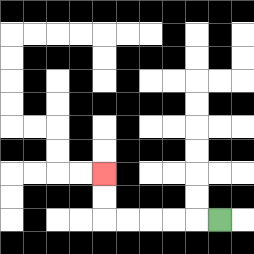{'start': '[9, 9]', 'end': '[4, 7]', 'path_directions': 'L,L,L,L,L,U,U', 'path_coordinates': '[[9, 9], [8, 9], [7, 9], [6, 9], [5, 9], [4, 9], [4, 8], [4, 7]]'}